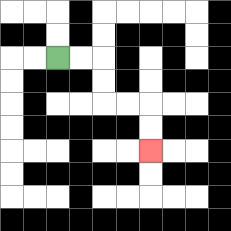{'start': '[2, 2]', 'end': '[6, 6]', 'path_directions': 'R,R,D,D,R,R,D,D', 'path_coordinates': '[[2, 2], [3, 2], [4, 2], [4, 3], [4, 4], [5, 4], [6, 4], [6, 5], [6, 6]]'}